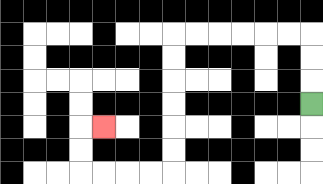{'start': '[13, 4]', 'end': '[4, 5]', 'path_directions': 'U,U,U,L,L,L,L,L,L,D,D,D,D,D,D,L,L,L,L,U,U,R', 'path_coordinates': '[[13, 4], [13, 3], [13, 2], [13, 1], [12, 1], [11, 1], [10, 1], [9, 1], [8, 1], [7, 1], [7, 2], [7, 3], [7, 4], [7, 5], [7, 6], [7, 7], [6, 7], [5, 7], [4, 7], [3, 7], [3, 6], [3, 5], [4, 5]]'}